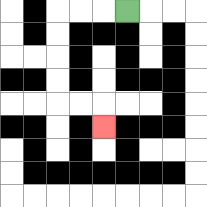{'start': '[5, 0]', 'end': '[4, 5]', 'path_directions': 'L,L,L,D,D,D,D,R,R,D', 'path_coordinates': '[[5, 0], [4, 0], [3, 0], [2, 0], [2, 1], [2, 2], [2, 3], [2, 4], [3, 4], [4, 4], [4, 5]]'}